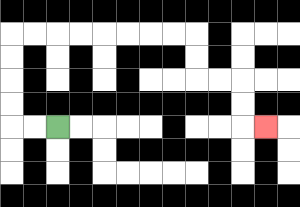{'start': '[2, 5]', 'end': '[11, 5]', 'path_directions': 'L,L,U,U,U,U,R,R,R,R,R,R,R,R,D,D,R,R,D,D,R', 'path_coordinates': '[[2, 5], [1, 5], [0, 5], [0, 4], [0, 3], [0, 2], [0, 1], [1, 1], [2, 1], [3, 1], [4, 1], [5, 1], [6, 1], [7, 1], [8, 1], [8, 2], [8, 3], [9, 3], [10, 3], [10, 4], [10, 5], [11, 5]]'}